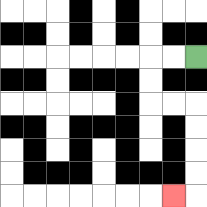{'start': '[8, 2]', 'end': '[7, 8]', 'path_directions': 'L,L,D,D,R,R,D,D,D,D,L', 'path_coordinates': '[[8, 2], [7, 2], [6, 2], [6, 3], [6, 4], [7, 4], [8, 4], [8, 5], [8, 6], [8, 7], [8, 8], [7, 8]]'}